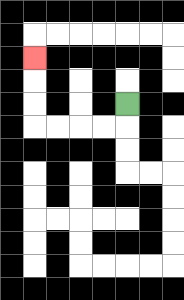{'start': '[5, 4]', 'end': '[1, 2]', 'path_directions': 'D,L,L,L,L,U,U,U', 'path_coordinates': '[[5, 4], [5, 5], [4, 5], [3, 5], [2, 5], [1, 5], [1, 4], [1, 3], [1, 2]]'}